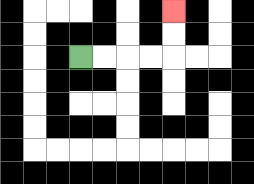{'start': '[3, 2]', 'end': '[7, 0]', 'path_directions': 'R,R,R,R,U,U', 'path_coordinates': '[[3, 2], [4, 2], [5, 2], [6, 2], [7, 2], [7, 1], [7, 0]]'}